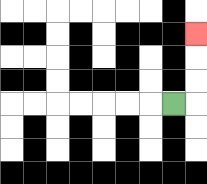{'start': '[7, 4]', 'end': '[8, 1]', 'path_directions': 'R,U,U,U', 'path_coordinates': '[[7, 4], [8, 4], [8, 3], [8, 2], [8, 1]]'}